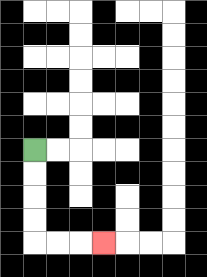{'start': '[1, 6]', 'end': '[4, 10]', 'path_directions': 'D,D,D,D,R,R,R', 'path_coordinates': '[[1, 6], [1, 7], [1, 8], [1, 9], [1, 10], [2, 10], [3, 10], [4, 10]]'}